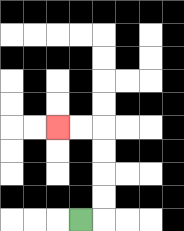{'start': '[3, 9]', 'end': '[2, 5]', 'path_directions': 'R,U,U,U,U,L,L', 'path_coordinates': '[[3, 9], [4, 9], [4, 8], [4, 7], [4, 6], [4, 5], [3, 5], [2, 5]]'}